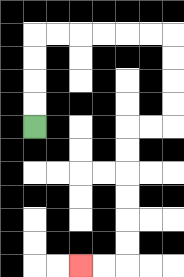{'start': '[1, 5]', 'end': '[3, 11]', 'path_directions': 'U,U,U,U,R,R,R,R,R,R,D,D,D,D,L,L,D,D,D,D,D,D,L,L', 'path_coordinates': '[[1, 5], [1, 4], [1, 3], [1, 2], [1, 1], [2, 1], [3, 1], [4, 1], [5, 1], [6, 1], [7, 1], [7, 2], [7, 3], [7, 4], [7, 5], [6, 5], [5, 5], [5, 6], [5, 7], [5, 8], [5, 9], [5, 10], [5, 11], [4, 11], [3, 11]]'}